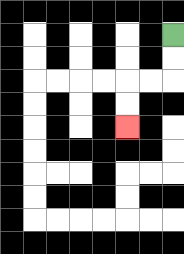{'start': '[7, 1]', 'end': '[5, 5]', 'path_directions': 'D,D,L,L,D,D', 'path_coordinates': '[[7, 1], [7, 2], [7, 3], [6, 3], [5, 3], [5, 4], [5, 5]]'}